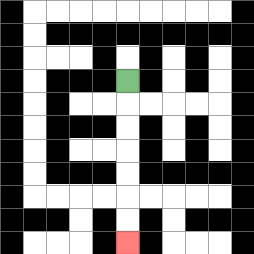{'start': '[5, 3]', 'end': '[5, 10]', 'path_directions': 'D,D,D,D,D,D,D', 'path_coordinates': '[[5, 3], [5, 4], [5, 5], [5, 6], [5, 7], [5, 8], [5, 9], [5, 10]]'}